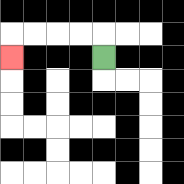{'start': '[4, 2]', 'end': '[0, 2]', 'path_directions': 'U,L,L,L,L,D', 'path_coordinates': '[[4, 2], [4, 1], [3, 1], [2, 1], [1, 1], [0, 1], [0, 2]]'}